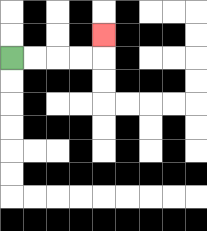{'start': '[0, 2]', 'end': '[4, 1]', 'path_directions': 'R,R,R,R,U', 'path_coordinates': '[[0, 2], [1, 2], [2, 2], [3, 2], [4, 2], [4, 1]]'}